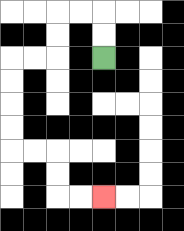{'start': '[4, 2]', 'end': '[4, 8]', 'path_directions': 'U,U,L,L,D,D,L,L,D,D,D,D,R,R,D,D,R,R', 'path_coordinates': '[[4, 2], [4, 1], [4, 0], [3, 0], [2, 0], [2, 1], [2, 2], [1, 2], [0, 2], [0, 3], [0, 4], [0, 5], [0, 6], [1, 6], [2, 6], [2, 7], [2, 8], [3, 8], [4, 8]]'}